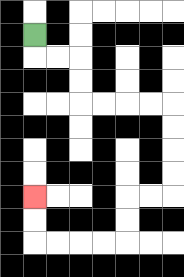{'start': '[1, 1]', 'end': '[1, 8]', 'path_directions': 'D,R,R,D,D,R,R,R,R,D,D,D,D,L,L,D,D,L,L,L,L,U,U', 'path_coordinates': '[[1, 1], [1, 2], [2, 2], [3, 2], [3, 3], [3, 4], [4, 4], [5, 4], [6, 4], [7, 4], [7, 5], [7, 6], [7, 7], [7, 8], [6, 8], [5, 8], [5, 9], [5, 10], [4, 10], [3, 10], [2, 10], [1, 10], [1, 9], [1, 8]]'}